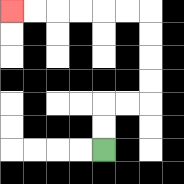{'start': '[4, 6]', 'end': '[0, 0]', 'path_directions': 'U,U,R,R,U,U,U,U,L,L,L,L,L,L', 'path_coordinates': '[[4, 6], [4, 5], [4, 4], [5, 4], [6, 4], [6, 3], [6, 2], [6, 1], [6, 0], [5, 0], [4, 0], [3, 0], [2, 0], [1, 0], [0, 0]]'}